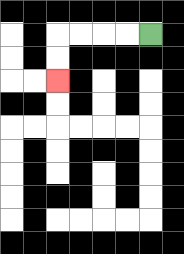{'start': '[6, 1]', 'end': '[2, 3]', 'path_directions': 'L,L,L,L,D,D', 'path_coordinates': '[[6, 1], [5, 1], [4, 1], [3, 1], [2, 1], [2, 2], [2, 3]]'}